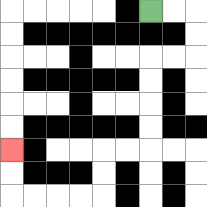{'start': '[6, 0]', 'end': '[0, 6]', 'path_directions': 'R,R,D,D,L,L,D,D,D,D,L,L,D,D,L,L,L,L,U,U', 'path_coordinates': '[[6, 0], [7, 0], [8, 0], [8, 1], [8, 2], [7, 2], [6, 2], [6, 3], [6, 4], [6, 5], [6, 6], [5, 6], [4, 6], [4, 7], [4, 8], [3, 8], [2, 8], [1, 8], [0, 8], [0, 7], [0, 6]]'}